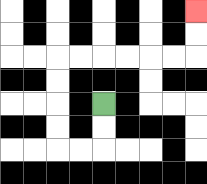{'start': '[4, 4]', 'end': '[8, 0]', 'path_directions': 'D,D,L,L,U,U,U,U,R,R,R,R,R,R,U,U', 'path_coordinates': '[[4, 4], [4, 5], [4, 6], [3, 6], [2, 6], [2, 5], [2, 4], [2, 3], [2, 2], [3, 2], [4, 2], [5, 2], [6, 2], [7, 2], [8, 2], [8, 1], [8, 0]]'}